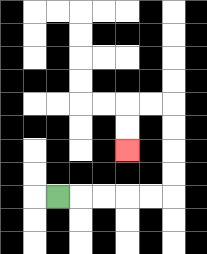{'start': '[2, 8]', 'end': '[5, 6]', 'path_directions': 'R,R,R,R,R,U,U,U,U,L,L,D,D', 'path_coordinates': '[[2, 8], [3, 8], [4, 8], [5, 8], [6, 8], [7, 8], [7, 7], [7, 6], [7, 5], [7, 4], [6, 4], [5, 4], [5, 5], [5, 6]]'}